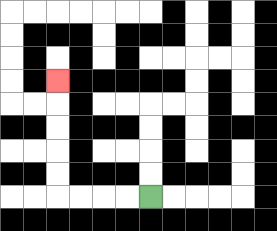{'start': '[6, 8]', 'end': '[2, 3]', 'path_directions': 'L,L,L,L,U,U,U,U,U', 'path_coordinates': '[[6, 8], [5, 8], [4, 8], [3, 8], [2, 8], [2, 7], [2, 6], [2, 5], [2, 4], [2, 3]]'}